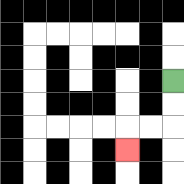{'start': '[7, 3]', 'end': '[5, 6]', 'path_directions': 'D,D,L,L,D', 'path_coordinates': '[[7, 3], [7, 4], [7, 5], [6, 5], [5, 5], [5, 6]]'}